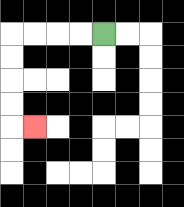{'start': '[4, 1]', 'end': '[1, 5]', 'path_directions': 'L,L,L,L,D,D,D,D,R', 'path_coordinates': '[[4, 1], [3, 1], [2, 1], [1, 1], [0, 1], [0, 2], [0, 3], [0, 4], [0, 5], [1, 5]]'}